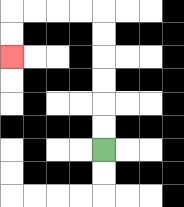{'start': '[4, 6]', 'end': '[0, 2]', 'path_directions': 'U,U,U,U,U,U,L,L,L,L,D,D', 'path_coordinates': '[[4, 6], [4, 5], [4, 4], [4, 3], [4, 2], [4, 1], [4, 0], [3, 0], [2, 0], [1, 0], [0, 0], [0, 1], [0, 2]]'}